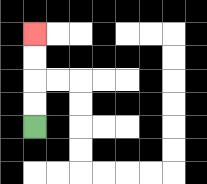{'start': '[1, 5]', 'end': '[1, 1]', 'path_directions': 'U,U,U,U', 'path_coordinates': '[[1, 5], [1, 4], [1, 3], [1, 2], [1, 1]]'}